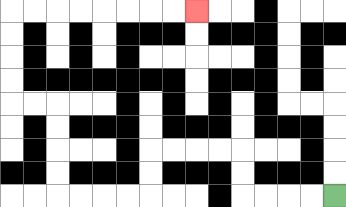{'start': '[14, 8]', 'end': '[8, 0]', 'path_directions': 'L,L,L,L,U,U,L,L,L,L,D,D,L,L,L,L,U,U,U,U,L,L,U,U,U,U,R,R,R,R,R,R,R,R', 'path_coordinates': '[[14, 8], [13, 8], [12, 8], [11, 8], [10, 8], [10, 7], [10, 6], [9, 6], [8, 6], [7, 6], [6, 6], [6, 7], [6, 8], [5, 8], [4, 8], [3, 8], [2, 8], [2, 7], [2, 6], [2, 5], [2, 4], [1, 4], [0, 4], [0, 3], [0, 2], [0, 1], [0, 0], [1, 0], [2, 0], [3, 0], [4, 0], [5, 0], [6, 0], [7, 0], [8, 0]]'}